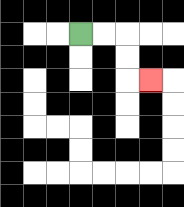{'start': '[3, 1]', 'end': '[6, 3]', 'path_directions': 'R,R,D,D,R', 'path_coordinates': '[[3, 1], [4, 1], [5, 1], [5, 2], [5, 3], [6, 3]]'}